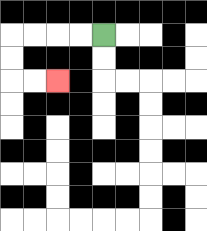{'start': '[4, 1]', 'end': '[2, 3]', 'path_directions': 'L,L,L,L,D,D,R,R', 'path_coordinates': '[[4, 1], [3, 1], [2, 1], [1, 1], [0, 1], [0, 2], [0, 3], [1, 3], [2, 3]]'}